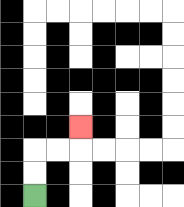{'start': '[1, 8]', 'end': '[3, 5]', 'path_directions': 'U,U,R,R,U', 'path_coordinates': '[[1, 8], [1, 7], [1, 6], [2, 6], [3, 6], [3, 5]]'}